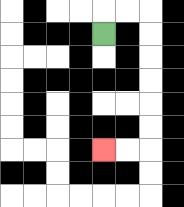{'start': '[4, 1]', 'end': '[4, 6]', 'path_directions': 'U,R,R,D,D,D,D,D,D,L,L', 'path_coordinates': '[[4, 1], [4, 0], [5, 0], [6, 0], [6, 1], [6, 2], [6, 3], [6, 4], [6, 5], [6, 6], [5, 6], [4, 6]]'}